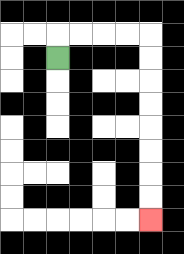{'start': '[2, 2]', 'end': '[6, 9]', 'path_directions': 'U,R,R,R,R,D,D,D,D,D,D,D,D', 'path_coordinates': '[[2, 2], [2, 1], [3, 1], [4, 1], [5, 1], [6, 1], [6, 2], [6, 3], [6, 4], [6, 5], [6, 6], [6, 7], [6, 8], [6, 9]]'}